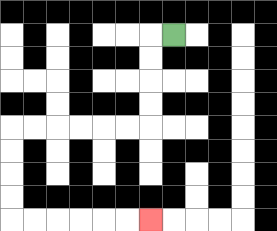{'start': '[7, 1]', 'end': '[6, 9]', 'path_directions': 'L,D,D,D,D,L,L,L,L,L,L,D,D,D,D,R,R,R,R,R,R', 'path_coordinates': '[[7, 1], [6, 1], [6, 2], [6, 3], [6, 4], [6, 5], [5, 5], [4, 5], [3, 5], [2, 5], [1, 5], [0, 5], [0, 6], [0, 7], [0, 8], [0, 9], [1, 9], [2, 9], [3, 9], [4, 9], [5, 9], [6, 9]]'}